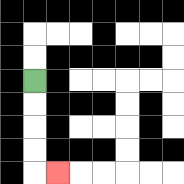{'start': '[1, 3]', 'end': '[2, 7]', 'path_directions': 'D,D,D,D,R', 'path_coordinates': '[[1, 3], [1, 4], [1, 5], [1, 6], [1, 7], [2, 7]]'}